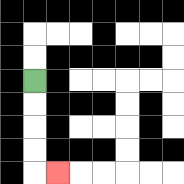{'start': '[1, 3]', 'end': '[2, 7]', 'path_directions': 'D,D,D,D,R', 'path_coordinates': '[[1, 3], [1, 4], [1, 5], [1, 6], [1, 7], [2, 7]]'}